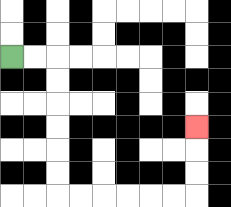{'start': '[0, 2]', 'end': '[8, 5]', 'path_directions': 'R,R,D,D,D,D,D,D,R,R,R,R,R,R,U,U,U', 'path_coordinates': '[[0, 2], [1, 2], [2, 2], [2, 3], [2, 4], [2, 5], [2, 6], [2, 7], [2, 8], [3, 8], [4, 8], [5, 8], [6, 8], [7, 8], [8, 8], [8, 7], [8, 6], [8, 5]]'}